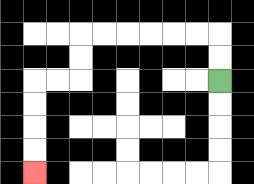{'start': '[9, 3]', 'end': '[1, 7]', 'path_directions': 'U,U,L,L,L,L,L,L,D,D,L,L,D,D,D,D', 'path_coordinates': '[[9, 3], [9, 2], [9, 1], [8, 1], [7, 1], [6, 1], [5, 1], [4, 1], [3, 1], [3, 2], [3, 3], [2, 3], [1, 3], [1, 4], [1, 5], [1, 6], [1, 7]]'}